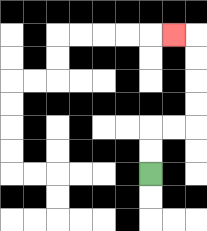{'start': '[6, 7]', 'end': '[7, 1]', 'path_directions': 'U,U,R,R,U,U,U,U,L', 'path_coordinates': '[[6, 7], [6, 6], [6, 5], [7, 5], [8, 5], [8, 4], [8, 3], [8, 2], [8, 1], [7, 1]]'}